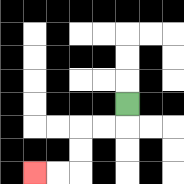{'start': '[5, 4]', 'end': '[1, 7]', 'path_directions': 'D,L,L,D,D,L,L', 'path_coordinates': '[[5, 4], [5, 5], [4, 5], [3, 5], [3, 6], [3, 7], [2, 7], [1, 7]]'}